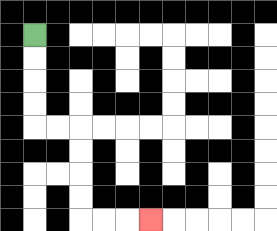{'start': '[1, 1]', 'end': '[6, 9]', 'path_directions': 'D,D,D,D,R,R,D,D,D,D,R,R,R', 'path_coordinates': '[[1, 1], [1, 2], [1, 3], [1, 4], [1, 5], [2, 5], [3, 5], [3, 6], [3, 7], [3, 8], [3, 9], [4, 9], [5, 9], [6, 9]]'}